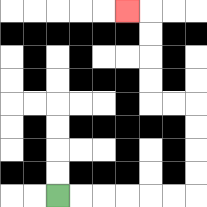{'start': '[2, 8]', 'end': '[5, 0]', 'path_directions': 'R,R,R,R,R,R,U,U,U,U,L,L,U,U,U,U,L', 'path_coordinates': '[[2, 8], [3, 8], [4, 8], [5, 8], [6, 8], [7, 8], [8, 8], [8, 7], [8, 6], [8, 5], [8, 4], [7, 4], [6, 4], [6, 3], [6, 2], [6, 1], [6, 0], [5, 0]]'}